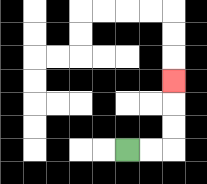{'start': '[5, 6]', 'end': '[7, 3]', 'path_directions': 'R,R,U,U,U', 'path_coordinates': '[[5, 6], [6, 6], [7, 6], [7, 5], [7, 4], [7, 3]]'}